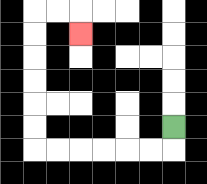{'start': '[7, 5]', 'end': '[3, 1]', 'path_directions': 'D,L,L,L,L,L,L,U,U,U,U,U,U,R,R,D', 'path_coordinates': '[[7, 5], [7, 6], [6, 6], [5, 6], [4, 6], [3, 6], [2, 6], [1, 6], [1, 5], [1, 4], [1, 3], [1, 2], [1, 1], [1, 0], [2, 0], [3, 0], [3, 1]]'}